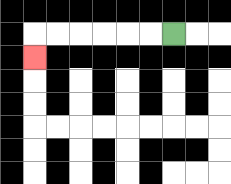{'start': '[7, 1]', 'end': '[1, 2]', 'path_directions': 'L,L,L,L,L,L,D', 'path_coordinates': '[[7, 1], [6, 1], [5, 1], [4, 1], [3, 1], [2, 1], [1, 1], [1, 2]]'}